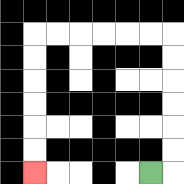{'start': '[6, 7]', 'end': '[1, 7]', 'path_directions': 'R,U,U,U,U,U,U,L,L,L,L,L,L,D,D,D,D,D,D', 'path_coordinates': '[[6, 7], [7, 7], [7, 6], [7, 5], [7, 4], [7, 3], [7, 2], [7, 1], [6, 1], [5, 1], [4, 1], [3, 1], [2, 1], [1, 1], [1, 2], [1, 3], [1, 4], [1, 5], [1, 6], [1, 7]]'}